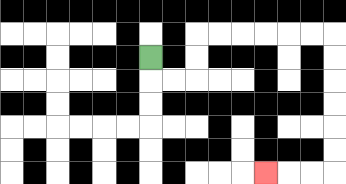{'start': '[6, 2]', 'end': '[11, 7]', 'path_directions': 'D,R,R,U,U,R,R,R,R,R,R,D,D,D,D,D,D,L,L,L', 'path_coordinates': '[[6, 2], [6, 3], [7, 3], [8, 3], [8, 2], [8, 1], [9, 1], [10, 1], [11, 1], [12, 1], [13, 1], [14, 1], [14, 2], [14, 3], [14, 4], [14, 5], [14, 6], [14, 7], [13, 7], [12, 7], [11, 7]]'}